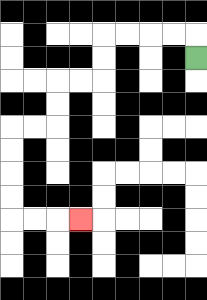{'start': '[8, 2]', 'end': '[3, 9]', 'path_directions': 'U,L,L,L,L,D,D,L,L,D,D,L,L,D,D,D,D,R,R,R', 'path_coordinates': '[[8, 2], [8, 1], [7, 1], [6, 1], [5, 1], [4, 1], [4, 2], [4, 3], [3, 3], [2, 3], [2, 4], [2, 5], [1, 5], [0, 5], [0, 6], [0, 7], [0, 8], [0, 9], [1, 9], [2, 9], [3, 9]]'}